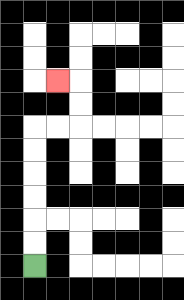{'start': '[1, 11]', 'end': '[2, 3]', 'path_directions': 'U,U,U,U,U,U,R,R,U,U,L', 'path_coordinates': '[[1, 11], [1, 10], [1, 9], [1, 8], [1, 7], [1, 6], [1, 5], [2, 5], [3, 5], [3, 4], [3, 3], [2, 3]]'}